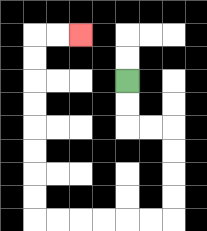{'start': '[5, 3]', 'end': '[3, 1]', 'path_directions': 'D,D,R,R,D,D,D,D,L,L,L,L,L,L,U,U,U,U,U,U,U,U,R,R', 'path_coordinates': '[[5, 3], [5, 4], [5, 5], [6, 5], [7, 5], [7, 6], [7, 7], [7, 8], [7, 9], [6, 9], [5, 9], [4, 9], [3, 9], [2, 9], [1, 9], [1, 8], [1, 7], [1, 6], [1, 5], [1, 4], [1, 3], [1, 2], [1, 1], [2, 1], [3, 1]]'}